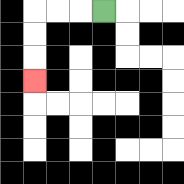{'start': '[4, 0]', 'end': '[1, 3]', 'path_directions': 'L,L,L,D,D,D', 'path_coordinates': '[[4, 0], [3, 0], [2, 0], [1, 0], [1, 1], [1, 2], [1, 3]]'}